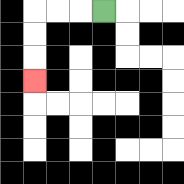{'start': '[4, 0]', 'end': '[1, 3]', 'path_directions': 'L,L,L,D,D,D', 'path_coordinates': '[[4, 0], [3, 0], [2, 0], [1, 0], [1, 1], [1, 2], [1, 3]]'}